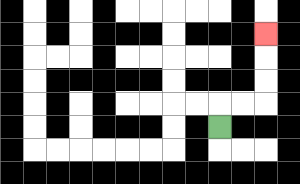{'start': '[9, 5]', 'end': '[11, 1]', 'path_directions': 'U,R,R,U,U,U', 'path_coordinates': '[[9, 5], [9, 4], [10, 4], [11, 4], [11, 3], [11, 2], [11, 1]]'}